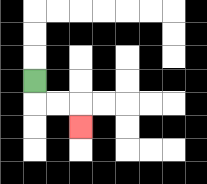{'start': '[1, 3]', 'end': '[3, 5]', 'path_directions': 'D,R,R,D', 'path_coordinates': '[[1, 3], [1, 4], [2, 4], [3, 4], [3, 5]]'}